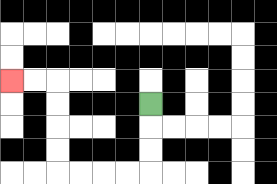{'start': '[6, 4]', 'end': '[0, 3]', 'path_directions': 'D,D,D,L,L,L,L,U,U,U,U,L,L', 'path_coordinates': '[[6, 4], [6, 5], [6, 6], [6, 7], [5, 7], [4, 7], [3, 7], [2, 7], [2, 6], [2, 5], [2, 4], [2, 3], [1, 3], [0, 3]]'}